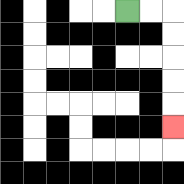{'start': '[5, 0]', 'end': '[7, 5]', 'path_directions': 'R,R,D,D,D,D,D', 'path_coordinates': '[[5, 0], [6, 0], [7, 0], [7, 1], [7, 2], [7, 3], [7, 4], [7, 5]]'}